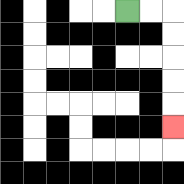{'start': '[5, 0]', 'end': '[7, 5]', 'path_directions': 'R,R,D,D,D,D,D', 'path_coordinates': '[[5, 0], [6, 0], [7, 0], [7, 1], [7, 2], [7, 3], [7, 4], [7, 5]]'}